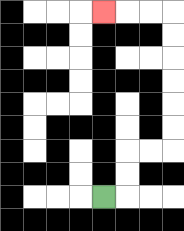{'start': '[4, 8]', 'end': '[4, 0]', 'path_directions': 'R,U,U,R,R,U,U,U,U,U,U,L,L,L', 'path_coordinates': '[[4, 8], [5, 8], [5, 7], [5, 6], [6, 6], [7, 6], [7, 5], [7, 4], [7, 3], [7, 2], [7, 1], [7, 0], [6, 0], [5, 0], [4, 0]]'}